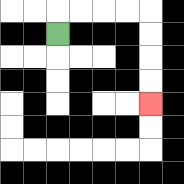{'start': '[2, 1]', 'end': '[6, 4]', 'path_directions': 'U,R,R,R,R,D,D,D,D', 'path_coordinates': '[[2, 1], [2, 0], [3, 0], [4, 0], [5, 0], [6, 0], [6, 1], [6, 2], [6, 3], [6, 4]]'}